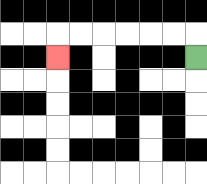{'start': '[8, 2]', 'end': '[2, 2]', 'path_directions': 'U,L,L,L,L,L,L,D', 'path_coordinates': '[[8, 2], [8, 1], [7, 1], [6, 1], [5, 1], [4, 1], [3, 1], [2, 1], [2, 2]]'}